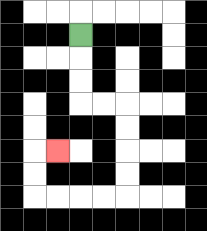{'start': '[3, 1]', 'end': '[2, 6]', 'path_directions': 'D,D,D,R,R,D,D,D,D,L,L,L,L,U,U,R', 'path_coordinates': '[[3, 1], [3, 2], [3, 3], [3, 4], [4, 4], [5, 4], [5, 5], [5, 6], [5, 7], [5, 8], [4, 8], [3, 8], [2, 8], [1, 8], [1, 7], [1, 6], [2, 6]]'}